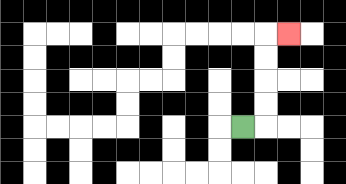{'start': '[10, 5]', 'end': '[12, 1]', 'path_directions': 'R,U,U,U,U,R', 'path_coordinates': '[[10, 5], [11, 5], [11, 4], [11, 3], [11, 2], [11, 1], [12, 1]]'}